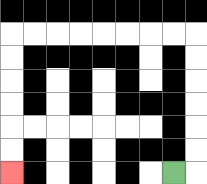{'start': '[7, 7]', 'end': '[0, 7]', 'path_directions': 'R,U,U,U,U,U,U,L,L,L,L,L,L,L,L,D,D,D,D,D,D', 'path_coordinates': '[[7, 7], [8, 7], [8, 6], [8, 5], [8, 4], [8, 3], [8, 2], [8, 1], [7, 1], [6, 1], [5, 1], [4, 1], [3, 1], [2, 1], [1, 1], [0, 1], [0, 2], [0, 3], [0, 4], [0, 5], [0, 6], [0, 7]]'}